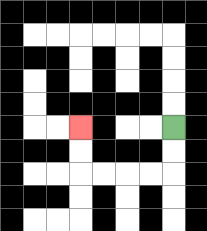{'start': '[7, 5]', 'end': '[3, 5]', 'path_directions': 'D,D,L,L,L,L,U,U', 'path_coordinates': '[[7, 5], [7, 6], [7, 7], [6, 7], [5, 7], [4, 7], [3, 7], [3, 6], [3, 5]]'}